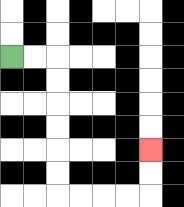{'start': '[0, 2]', 'end': '[6, 6]', 'path_directions': 'R,R,D,D,D,D,D,D,R,R,R,R,U,U', 'path_coordinates': '[[0, 2], [1, 2], [2, 2], [2, 3], [2, 4], [2, 5], [2, 6], [2, 7], [2, 8], [3, 8], [4, 8], [5, 8], [6, 8], [6, 7], [6, 6]]'}